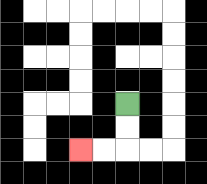{'start': '[5, 4]', 'end': '[3, 6]', 'path_directions': 'D,D,L,L', 'path_coordinates': '[[5, 4], [5, 5], [5, 6], [4, 6], [3, 6]]'}